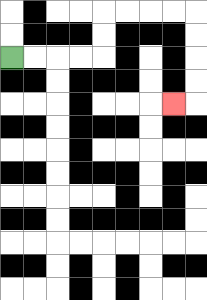{'start': '[0, 2]', 'end': '[7, 4]', 'path_directions': 'R,R,R,R,U,U,R,R,R,R,D,D,D,D,L', 'path_coordinates': '[[0, 2], [1, 2], [2, 2], [3, 2], [4, 2], [4, 1], [4, 0], [5, 0], [6, 0], [7, 0], [8, 0], [8, 1], [8, 2], [8, 3], [8, 4], [7, 4]]'}